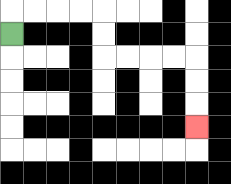{'start': '[0, 1]', 'end': '[8, 5]', 'path_directions': 'U,R,R,R,R,D,D,R,R,R,R,D,D,D', 'path_coordinates': '[[0, 1], [0, 0], [1, 0], [2, 0], [3, 0], [4, 0], [4, 1], [4, 2], [5, 2], [6, 2], [7, 2], [8, 2], [8, 3], [8, 4], [8, 5]]'}